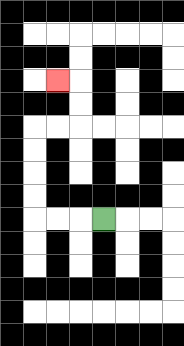{'start': '[4, 9]', 'end': '[2, 3]', 'path_directions': 'L,L,L,U,U,U,U,R,R,U,U,L', 'path_coordinates': '[[4, 9], [3, 9], [2, 9], [1, 9], [1, 8], [1, 7], [1, 6], [1, 5], [2, 5], [3, 5], [3, 4], [3, 3], [2, 3]]'}